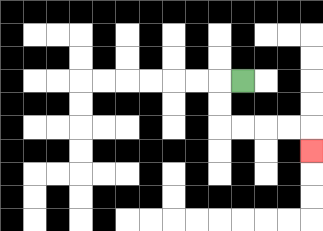{'start': '[10, 3]', 'end': '[13, 6]', 'path_directions': 'L,D,D,R,R,R,R,D', 'path_coordinates': '[[10, 3], [9, 3], [9, 4], [9, 5], [10, 5], [11, 5], [12, 5], [13, 5], [13, 6]]'}